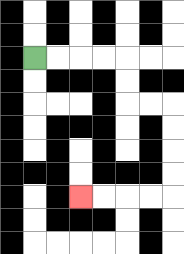{'start': '[1, 2]', 'end': '[3, 8]', 'path_directions': 'R,R,R,R,D,D,R,R,D,D,D,D,L,L,L,L', 'path_coordinates': '[[1, 2], [2, 2], [3, 2], [4, 2], [5, 2], [5, 3], [5, 4], [6, 4], [7, 4], [7, 5], [7, 6], [7, 7], [7, 8], [6, 8], [5, 8], [4, 8], [3, 8]]'}